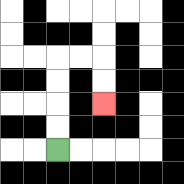{'start': '[2, 6]', 'end': '[4, 4]', 'path_directions': 'U,U,U,U,R,R,D,D', 'path_coordinates': '[[2, 6], [2, 5], [2, 4], [2, 3], [2, 2], [3, 2], [4, 2], [4, 3], [4, 4]]'}